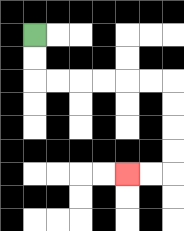{'start': '[1, 1]', 'end': '[5, 7]', 'path_directions': 'D,D,R,R,R,R,R,R,D,D,D,D,L,L', 'path_coordinates': '[[1, 1], [1, 2], [1, 3], [2, 3], [3, 3], [4, 3], [5, 3], [6, 3], [7, 3], [7, 4], [7, 5], [7, 6], [7, 7], [6, 7], [5, 7]]'}